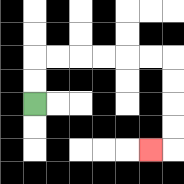{'start': '[1, 4]', 'end': '[6, 6]', 'path_directions': 'U,U,R,R,R,R,R,R,D,D,D,D,L', 'path_coordinates': '[[1, 4], [1, 3], [1, 2], [2, 2], [3, 2], [4, 2], [5, 2], [6, 2], [7, 2], [7, 3], [7, 4], [7, 5], [7, 6], [6, 6]]'}